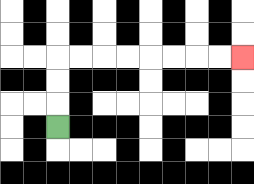{'start': '[2, 5]', 'end': '[10, 2]', 'path_directions': 'U,U,U,R,R,R,R,R,R,R,R', 'path_coordinates': '[[2, 5], [2, 4], [2, 3], [2, 2], [3, 2], [4, 2], [5, 2], [6, 2], [7, 2], [8, 2], [9, 2], [10, 2]]'}